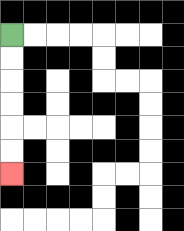{'start': '[0, 1]', 'end': '[0, 7]', 'path_directions': 'D,D,D,D,D,D', 'path_coordinates': '[[0, 1], [0, 2], [0, 3], [0, 4], [0, 5], [0, 6], [0, 7]]'}